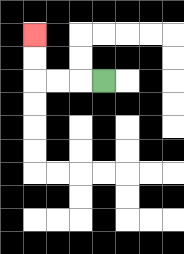{'start': '[4, 3]', 'end': '[1, 1]', 'path_directions': 'L,L,L,U,U', 'path_coordinates': '[[4, 3], [3, 3], [2, 3], [1, 3], [1, 2], [1, 1]]'}